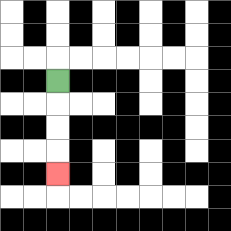{'start': '[2, 3]', 'end': '[2, 7]', 'path_directions': 'D,D,D,D', 'path_coordinates': '[[2, 3], [2, 4], [2, 5], [2, 6], [2, 7]]'}